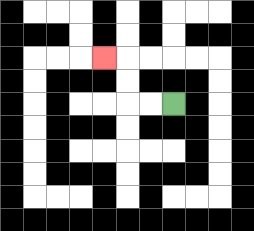{'start': '[7, 4]', 'end': '[4, 2]', 'path_directions': 'L,L,U,U,L', 'path_coordinates': '[[7, 4], [6, 4], [5, 4], [5, 3], [5, 2], [4, 2]]'}